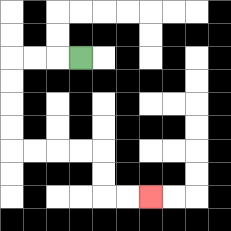{'start': '[3, 2]', 'end': '[6, 8]', 'path_directions': 'L,L,L,D,D,D,D,R,R,R,R,D,D,R,R', 'path_coordinates': '[[3, 2], [2, 2], [1, 2], [0, 2], [0, 3], [0, 4], [0, 5], [0, 6], [1, 6], [2, 6], [3, 6], [4, 6], [4, 7], [4, 8], [5, 8], [6, 8]]'}